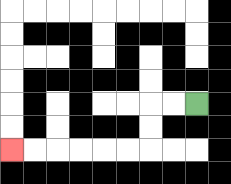{'start': '[8, 4]', 'end': '[0, 6]', 'path_directions': 'L,L,D,D,L,L,L,L,L,L', 'path_coordinates': '[[8, 4], [7, 4], [6, 4], [6, 5], [6, 6], [5, 6], [4, 6], [3, 6], [2, 6], [1, 6], [0, 6]]'}